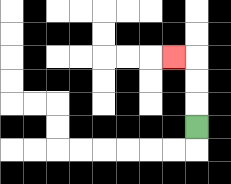{'start': '[8, 5]', 'end': '[7, 2]', 'path_directions': 'U,U,U,L', 'path_coordinates': '[[8, 5], [8, 4], [8, 3], [8, 2], [7, 2]]'}